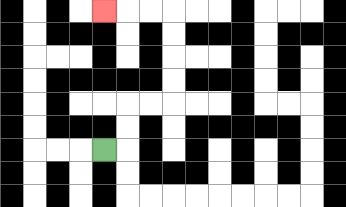{'start': '[4, 6]', 'end': '[4, 0]', 'path_directions': 'R,U,U,R,R,U,U,U,U,L,L,L', 'path_coordinates': '[[4, 6], [5, 6], [5, 5], [5, 4], [6, 4], [7, 4], [7, 3], [7, 2], [7, 1], [7, 0], [6, 0], [5, 0], [4, 0]]'}